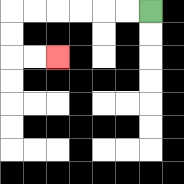{'start': '[6, 0]', 'end': '[2, 2]', 'path_directions': 'L,L,L,L,L,L,D,D,R,R', 'path_coordinates': '[[6, 0], [5, 0], [4, 0], [3, 0], [2, 0], [1, 0], [0, 0], [0, 1], [0, 2], [1, 2], [2, 2]]'}